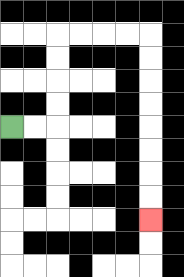{'start': '[0, 5]', 'end': '[6, 9]', 'path_directions': 'R,R,U,U,U,U,R,R,R,R,D,D,D,D,D,D,D,D', 'path_coordinates': '[[0, 5], [1, 5], [2, 5], [2, 4], [2, 3], [2, 2], [2, 1], [3, 1], [4, 1], [5, 1], [6, 1], [6, 2], [6, 3], [6, 4], [6, 5], [6, 6], [6, 7], [6, 8], [6, 9]]'}